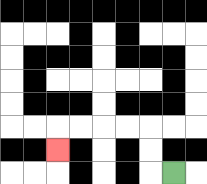{'start': '[7, 7]', 'end': '[2, 6]', 'path_directions': 'L,U,U,L,L,L,L,D', 'path_coordinates': '[[7, 7], [6, 7], [6, 6], [6, 5], [5, 5], [4, 5], [3, 5], [2, 5], [2, 6]]'}